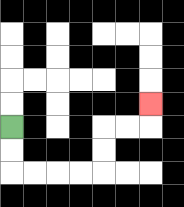{'start': '[0, 5]', 'end': '[6, 4]', 'path_directions': 'D,D,R,R,R,R,U,U,R,R,U', 'path_coordinates': '[[0, 5], [0, 6], [0, 7], [1, 7], [2, 7], [3, 7], [4, 7], [4, 6], [4, 5], [5, 5], [6, 5], [6, 4]]'}